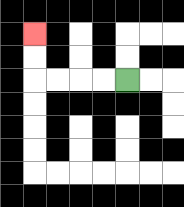{'start': '[5, 3]', 'end': '[1, 1]', 'path_directions': 'L,L,L,L,U,U', 'path_coordinates': '[[5, 3], [4, 3], [3, 3], [2, 3], [1, 3], [1, 2], [1, 1]]'}